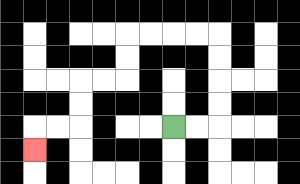{'start': '[7, 5]', 'end': '[1, 6]', 'path_directions': 'R,R,U,U,U,U,L,L,L,L,D,D,L,L,D,D,L,L,D', 'path_coordinates': '[[7, 5], [8, 5], [9, 5], [9, 4], [9, 3], [9, 2], [9, 1], [8, 1], [7, 1], [6, 1], [5, 1], [5, 2], [5, 3], [4, 3], [3, 3], [3, 4], [3, 5], [2, 5], [1, 5], [1, 6]]'}